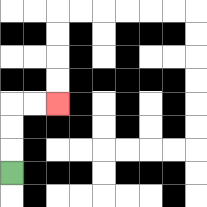{'start': '[0, 7]', 'end': '[2, 4]', 'path_directions': 'U,U,U,R,R', 'path_coordinates': '[[0, 7], [0, 6], [0, 5], [0, 4], [1, 4], [2, 4]]'}